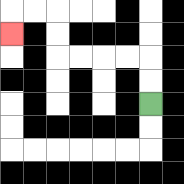{'start': '[6, 4]', 'end': '[0, 1]', 'path_directions': 'U,U,L,L,L,L,U,U,L,L,D', 'path_coordinates': '[[6, 4], [6, 3], [6, 2], [5, 2], [4, 2], [3, 2], [2, 2], [2, 1], [2, 0], [1, 0], [0, 0], [0, 1]]'}